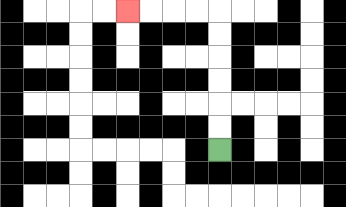{'start': '[9, 6]', 'end': '[5, 0]', 'path_directions': 'U,U,U,U,U,U,L,L,L,L', 'path_coordinates': '[[9, 6], [9, 5], [9, 4], [9, 3], [9, 2], [9, 1], [9, 0], [8, 0], [7, 0], [6, 0], [5, 0]]'}